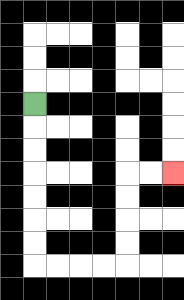{'start': '[1, 4]', 'end': '[7, 7]', 'path_directions': 'D,D,D,D,D,D,D,R,R,R,R,U,U,U,U,R,R', 'path_coordinates': '[[1, 4], [1, 5], [1, 6], [1, 7], [1, 8], [1, 9], [1, 10], [1, 11], [2, 11], [3, 11], [4, 11], [5, 11], [5, 10], [5, 9], [5, 8], [5, 7], [6, 7], [7, 7]]'}